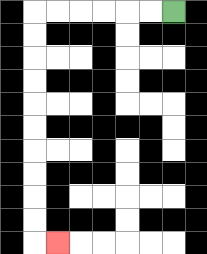{'start': '[7, 0]', 'end': '[2, 10]', 'path_directions': 'L,L,L,L,L,L,D,D,D,D,D,D,D,D,D,D,R', 'path_coordinates': '[[7, 0], [6, 0], [5, 0], [4, 0], [3, 0], [2, 0], [1, 0], [1, 1], [1, 2], [1, 3], [1, 4], [1, 5], [1, 6], [1, 7], [1, 8], [1, 9], [1, 10], [2, 10]]'}